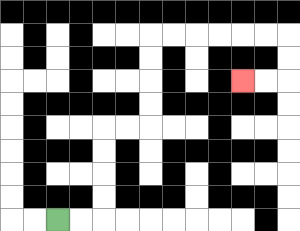{'start': '[2, 9]', 'end': '[10, 3]', 'path_directions': 'R,R,U,U,U,U,R,R,U,U,U,U,R,R,R,R,R,R,D,D,L,L', 'path_coordinates': '[[2, 9], [3, 9], [4, 9], [4, 8], [4, 7], [4, 6], [4, 5], [5, 5], [6, 5], [6, 4], [6, 3], [6, 2], [6, 1], [7, 1], [8, 1], [9, 1], [10, 1], [11, 1], [12, 1], [12, 2], [12, 3], [11, 3], [10, 3]]'}